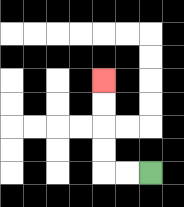{'start': '[6, 7]', 'end': '[4, 3]', 'path_directions': 'L,L,U,U,U,U', 'path_coordinates': '[[6, 7], [5, 7], [4, 7], [4, 6], [4, 5], [4, 4], [4, 3]]'}